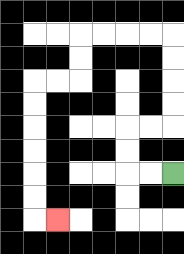{'start': '[7, 7]', 'end': '[2, 9]', 'path_directions': 'L,L,U,U,R,R,U,U,U,U,L,L,L,L,D,D,L,L,D,D,D,D,D,D,R', 'path_coordinates': '[[7, 7], [6, 7], [5, 7], [5, 6], [5, 5], [6, 5], [7, 5], [7, 4], [7, 3], [7, 2], [7, 1], [6, 1], [5, 1], [4, 1], [3, 1], [3, 2], [3, 3], [2, 3], [1, 3], [1, 4], [1, 5], [1, 6], [1, 7], [1, 8], [1, 9], [2, 9]]'}